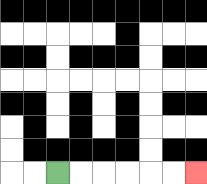{'start': '[2, 7]', 'end': '[8, 7]', 'path_directions': 'R,R,R,R,R,R', 'path_coordinates': '[[2, 7], [3, 7], [4, 7], [5, 7], [6, 7], [7, 7], [8, 7]]'}